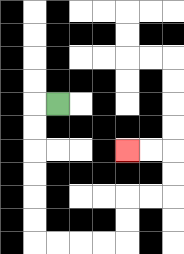{'start': '[2, 4]', 'end': '[5, 6]', 'path_directions': 'L,D,D,D,D,D,D,R,R,R,R,U,U,R,R,U,U,L,L', 'path_coordinates': '[[2, 4], [1, 4], [1, 5], [1, 6], [1, 7], [1, 8], [1, 9], [1, 10], [2, 10], [3, 10], [4, 10], [5, 10], [5, 9], [5, 8], [6, 8], [7, 8], [7, 7], [7, 6], [6, 6], [5, 6]]'}